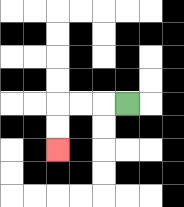{'start': '[5, 4]', 'end': '[2, 6]', 'path_directions': 'L,L,L,D,D', 'path_coordinates': '[[5, 4], [4, 4], [3, 4], [2, 4], [2, 5], [2, 6]]'}